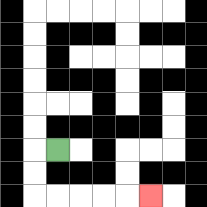{'start': '[2, 6]', 'end': '[6, 8]', 'path_directions': 'L,D,D,R,R,R,R,R', 'path_coordinates': '[[2, 6], [1, 6], [1, 7], [1, 8], [2, 8], [3, 8], [4, 8], [5, 8], [6, 8]]'}